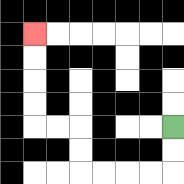{'start': '[7, 5]', 'end': '[1, 1]', 'path_directions': 'D,D,L,L,L,L,U,U,L,L,U,U,U,U', 'path_coordinates': '[[7, 5], [7, 6], [7, 7], [6, 7], [5, 7], [4, 7], [3, 7], [3, 6], [3, 5], [2, 5], [1, 5], [1, 4], [1, 3], [1, 2], [1, 1]]'}